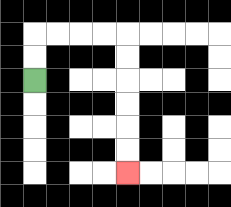{'start': '[1, 3]', 'end': '[5, 7]', 'path_directions': 'U,U,R,R,R,R,D,D,D,D,D,D', 'path_coordinates': '[[1, 3], [1, 2], [1, 1], [2, 1], [3, 1], [4, 1], [5, 1], [5, 2], [5, 3], [5, 4], [5, 5], [5, 6], [5, 7]]'}